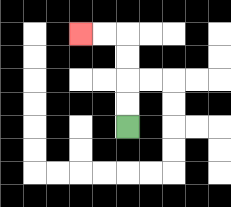{'start': '[5, 5]', 'end': '[3, 1]', 'path_directions': 'U,U,U,U,L,L', 'path_coordinates': '[[5, 5], [5, 4], [5, 3], [5, 2], [5, 1], [4, 1], [3, 1]]'}